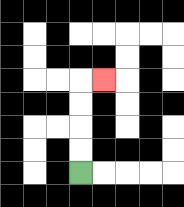{'start': '[3, 7]', 'end': '[4, 3]', 'path_directions': 'U,U,U,U,R', 'path_coordinates': '[[3, 7], [3, 6], [3, 5], [3, 4], [3, 3], [4, 3]]'}